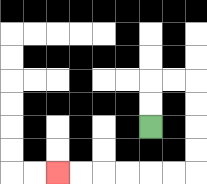{'start': '[6, 5]', 'end': '[2, 7]', 'path_directions': 'U,U,R,R,D,D,D,D,L,L,L,L,L,L', 'path_coordinates': '[[6, 5], [6, 4], [6, 3], [7, 3], [8, 3], [8, 4], [8, 5], [8, 6], [8, 7], [7, 7], [6, 7], [5, 7], [4, 7], [3, 7], [2, 7]]'}